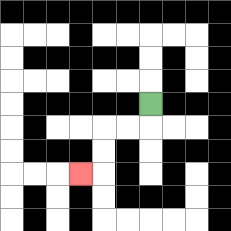{'start': '[6, 4]', 'end': '[3, 7]', 'path_directions': 'D,L,L,D,D,L', 'path_coordinates': '[[6, 4], [6, 5], [5, 5], [4, 5], [4, 6], [4, 7], [3, 7]]'}